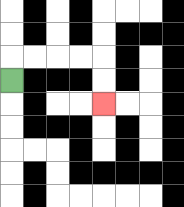{'start': '[0, 3]', 'end': '[4, 4]', 'path_directions': 'U,R,R,R,R,D,D', 'path_coordinates': '[[0, 3], [0, 2], [1, 2], [2, 2], [3, 2], [4, 2], [4, 3], [4, 4]]'}